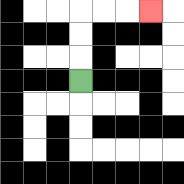{'start': '[3, 3]', 'end': '[6, 0]', 'path_directions': 'U,U,U,R,R,R', 'path_coordinates': '[[3, 3], [3, 2], [3, 1], [3, 0], [4, 0], [5, 0], [6, 0]]'}